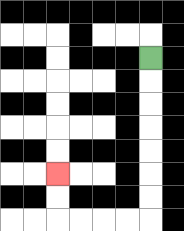{'start': '[6, 2]', 'end': '[2, 7]', 'path_directions': 'D,D,D,D,D,D,D,L,L,L,L,U,U', 'path_coordinates': '[[6, 2], [6, 3], [6, 4], [6, 5], [6, 6], [6, 7], [6, 8], [6, 9], [5, 9], [4, 9], [3, 9], [2, 9], [2, 8], [2, 7]]'}